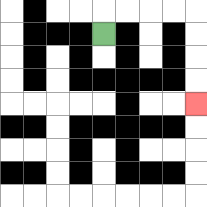{'start': '[4, 1]', 'end': '[8, 4]', 'path_directions': 'U,R,R,R,R,D,D,D,D', 'path_coordinates': '[[4, 1], [4, 0], [5, 0], [6, 0], [7, 0], [8, 0], [8, 1], [8, 2], [8, 3], [8, 4]]'}